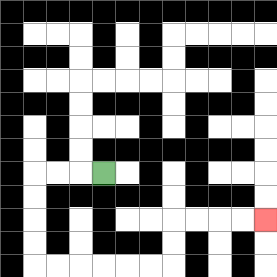{'start': '[4, 7]', 'end': '[11, 9]', 'path_directions': 'L,L,L,D,D,D,D,R,R,R,R,R,R,U,U,R,R,R,R', 'path_coordinates': '[[4, 7], [3, 7], [2, 7], [1, 7], [1, 8], [1, 9], [1, 10], [1, 11], [2, 11], [3, 11], [4, 11], [5, 11], [6, 11], [7, 11], [7, 10], [7, 9], [8, 9], [9, 9], [10, 9], [11, 9]]'}